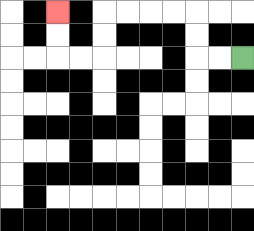{'start': '[10, 2]', 'end': '[2, 0]', 'path_directions': 'L,L,U,U,L,L,L,L,D,D,L,L,U,U', 'path_coordinates': '[[10, 2], [9, 2], [8, 2], [8, 1], [8, 0], [7, 0], [6, 0], [5, 0], [4, 0], [4, 1], [4, 2], [3, 2], [2, 2], [2, 1], [2, 0]]'}